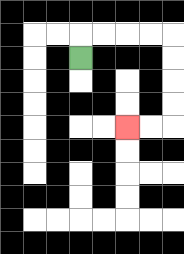{'start': '[3, 2]', 'end': '[5, 5]', 'path_directions': 'U,R,R,R,R,D,D,D,D,L,L', 'path_coordinates': '[[3, 2], [3, 1], [4, 1], [5, 1], [6, 1], [7, 1], [7, 2], [7, 3], [7, 4], [7, 5], [6, 5], [5, 5]]'}